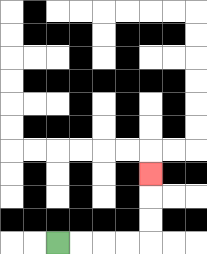{'start': '[2, 10]', 'end': '[6, 7]', 'path_directions': 'R,R,R,R,U,U,U', 'path_coordinates': '[[2, 10], [3, 10], [4, 10], [5, 10], [6, 10], [6, 9], [6, 8], [6, 7]]'}